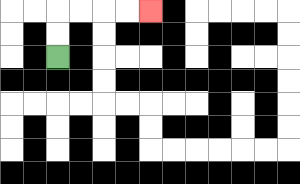{'start': '[2, 2]', 'end': '[6, 0]', 'path_directions': 'U,U,R,R,R,R', 'path_coordinates': '[[2, 2], [2, 1], [2, 0], [3, 0], [4, 0], [5, 0], [6, 0]]'}